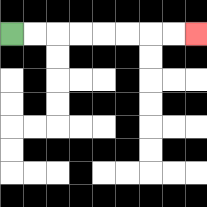{'start': '[0, 1]', 'end': '[8, 1]', 'path_directions': 'R,R,R,R,R,R,R,R', 'path_coordinates': '[[0, 1], [1, 1], [2, 1], [3, 1], [4, 1], [5, 1], [6, 1], [7, 1], [8, 1]]'}